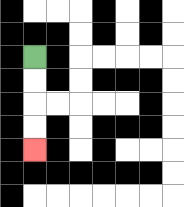{'start': '[1, 2]', 'end': '[1, 6]', 'path_directions': 'D,D,D,D', 'path_coordinates': '[[1, 2], [1, 3], [1, 4], [1, 5], [1, 6]]'}